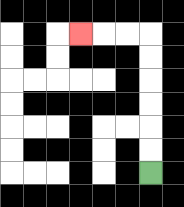{'start': '[6, 7]', 'end': '[3, 1]', 'path_directions': 'U,U,U,U,U,U,L,L,L', 'path_coordinates': '[[6, 7], [6, 6], [6, 5], [6, 4], [6, 3], [6, 2], [6, 1], [5, 1], [4, 1], [3, 1]]'}